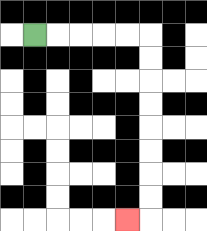{'start': '[1, 1]', 'end': '[5, 9]', 'path_directions': 'R,R,R,R,R,D,D,D,D,D,D,D,D,L', 'path_coordinates': '[[1, 1], [2, 1], [3, 1], [4, 1], [5, 1], [6, 1], [6, 2], [6, 3], [6, 4], [6, 5], [6, 6], [6, 7], [6, 8], [6, 9], [5, 9]]'}